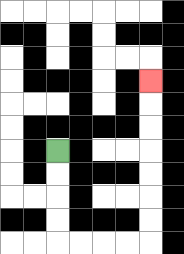{'start': '[2, 6]', 'end': '[6, 3]', 'path_directions': 'D,D,D,D,R,R,R,R,U,U,U,U,U,U,U', 'path_coordinates': '[[2, 6], [2, 7], [2, 8], [2, 9], [2, 10], [3, 10], [4, 10], [5, 10], [6, 10], [6, 9], [6, 8], [6, 7], [6, 6], [6, 5], [6, 4], [6, 3]]'}